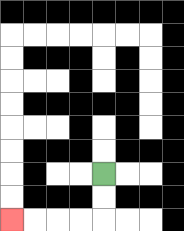{'start': '[4, 7]', 'end': '[0, 9]', 'path_directions': 'D,D,L,L,L,L', 'path_coordinates': '[[4, 7], [4, 8], [4, 9], [3, 9], [2, 9], [1, 9], [0, 9]]'}